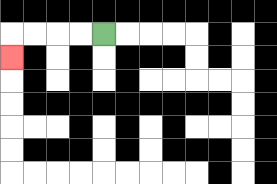{'start': '[4, 1]', 'end': '[0, 2]', 'path_directions': 'L,L,L,L,D', 'path_coordinates': '[[4, 1], [3, 1], [2, 1], [1, 1], [0, 1], [0, 2]]'}